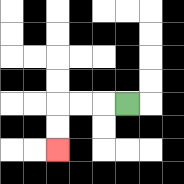{'start': '[5, 4]', 'end': '[2, 6]', 'path_directions': 'L,L,L,D,D', 'path_coordinates': '[[5, 4], [4, 4], [3, 4], [2, 4], [2, 5], [2, 6]]'}